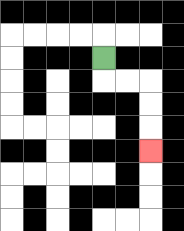{'start': '[4, 2]', 'end': '[6, 6]', 'path_directions': 'D,R,R,D,D,D', 'path_coordinates': '[[4, 2], [4, 3], [5, 3], [6, 3], [6, 4], [6, 5], [6, 6]]'}